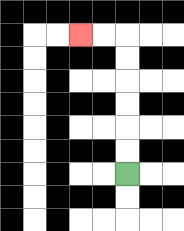{'start': '[5, 7]', 'end': '[3, 1]', 'path_directions': 'U,U,U,U,U,U,L,L', 'path_coordinates': '[[5, 7], [5, 6], [5, 5], [5, 4], [5, 3], [5, 2], [5, 1], [4, 1], [3, 1]]'}